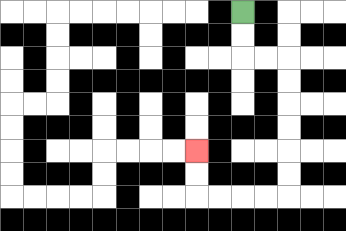{'start': '[10, 0]', 'end': '[8, 6]', 'path_directions': 'D,D,R,R,D,D,D,D,D,D,L,L,L,L,U,U', 'path_coordinates': '[[10, 0], [10, 1], [10, 2], [11, 2], [12, 2], [12, 3], [12, 4], [12, 5], [12, 6], [12, 7], [12, 8], [11, 8], [10, 8], [9, 8], [8, 8], [8, 7], [8, 6]]'}